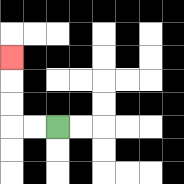{'start': '[2, 5]', 'end': '[0, 2]', 'path_directions': 'L,L,U,U,U', 'path_coordinates': '[[2, 5], [1, 5], [0, 5], [0, 4], [0, 3], [0, 2]]'}